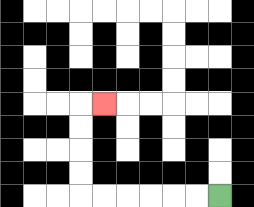{'start': '[9, 8]', 'end': '[4, 4]', 'path_directions': 'L,L,L,L,L,L,U,U,U,U,R', 'path_coordinates': '[[9, 8], [8, 8], [7, 8], [6, 8], [5, 8], [4, 8], [3, 8], [3, 7], [3, 6], [3, 5], [3, 4], [4, 4]]'}